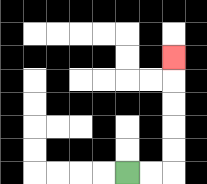{'start': '[5, 7]', 'end': '[7, 2]', 'path_directions': 'R,R,U,U,U,U,U', 'path_coordinates': '[[5, 7], [6, 7], [7, 7], [7, 6], [7, 5], [7, 4], [7, 3], [7, 2]]'}